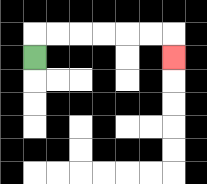{'start': '[1, 2]', 'end': '[7, 2]', 'path_directions': 'U,R,R,R,R,R,R,D', 'path_coordinates': '[[1, 2], [1, 1], [2, 1], [3, 1], [4, 1], [5, 1], [6, 1], [7, 1], [7, 2]]'}